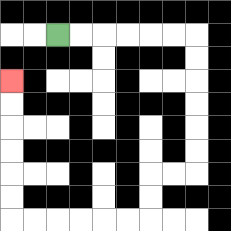{'start': '[2, 1]', 'end': '[0, 3]', 'path_directions': 'R,R,R,R,R,R,D,D,D,D,D,D,L,L,D,D,L,L,L,L,L,L,U,U,U,U,U,U', 'path_coordinates': '[[2, 1], [3, 1], [4, 1], [5, 1], [6, 1], [7, 1], [8, 1], [8, 2], [8, 3], [8, 4], [8, 5], [8, 6], [8, 7], [7, 7], [6, 7], [6, 8], [6, 9], [5, 9], [4, 9], [3, 9], [2, 9], [1, 9], [0, 9], [0, 8], [0, 7], [0, 6], [0, 5], [0, 4], [0, 3]]'}